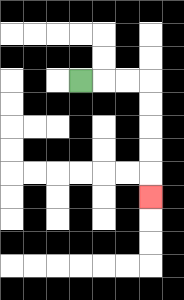{'start': '[3, 3]', 'end': '[6, 8]', 'path_directions': 'R,R,R,D,D,D,D,D', 'path_coordinates': '[[3, 3], [4, 3], [5, 3], [6, 3], [6, 4], [6, 5], [6, 6], [6, 7], [6, 8]]'}